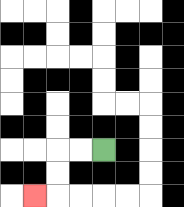{'start': '[4, 6]', 'end': '[1, 8]', 'path_directions': 'L,L,D,D,L', 'path_coordinates': '[[4, 6], [3, 6], [2, 6], [2, 7], [2, 8], [1, 8]]'}